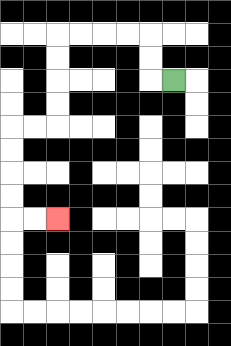{'start': '[7, 3]', 'end': '[2, 9]', 'path_directions': 'L,U,U,L,L,L,L,D,D,D,D,L,L,D,D,D,D,R,R', 'path_coordinates': '[[7, 3], [6, 3], [6, 2], [6, 1], [5, 1], [4, 1], [3, 1], [2, 1], [2, 2], [2, 3], [2, 4], [2, 5], [1, 5], [0, 5], [0, 6], [0, 7], [0, 8], [0, 9], [1, 9], [2, 9]]'}